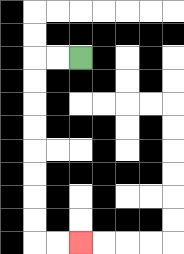{'start': '[3, 2]', 'end': '[3, 10]', 'path_directions': 'L,L,D,D,D,D,D,D,D,D,R,R', 'path_coordinates': '[[3, 2], [2, 2], [1, 2], [1, 3], [1, 4], [1, 5], [1, 6], [1, 7], [1, 8], [1, 9], [1, 10], [2, 10], [3, 10]]'}